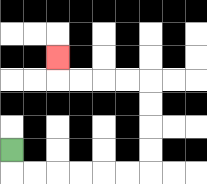{'start': '[0, 6]', 'end': '[2, 2]', 'path_directions': 'D,R,R,R,R,R,R,U,U,U,U,L,L,L,L,U', 'path_coordinates': '[[0, 6], [0, 7], [1, 7], [2, 7], [3, 7], [4, 7], [5, 7], [6, 7], [6, 6], [6, 5], [6, 4], [6, 3], [5, 3], [4, 3], [3, 3], [2, 3], [2, 2]]'}